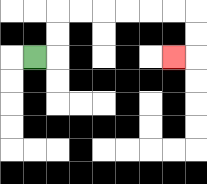{'start': '[1, 2]', 'end': '[7, 2]', 'path_directions': 'R,U,U,R,R,R,R,R,R,D,D,L', 'path_coordinates': '[[1, 2], [2, 2], [2, 1], [2, 0], [3, 0], [4, 0], [5, 0], [6, 0], [7, 0], [8, 0], [8, 1], [8, 2], [7, 2]]'}